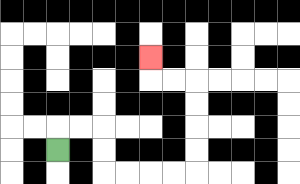{'start': '[2, 6]', 'end': '[6, 2]', 'path_directions': 'U,R,R,D,D,R,R,R,R,U,U,U,U,L,L,U', 'path_coordinates': '[[2, 6], [2, 5], [3, 5], [4, 5], [4, 6], [4, 7], [5, 7], [6, 7], [7, 7], [8, 7], [8, 6], [8, 5], [8, 4], [8, 3], [7, 3], [6, 3], [6, 2]]'}